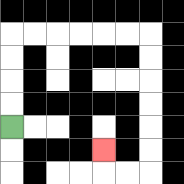{'start': '[0, 5]', 'end': '[4, 6]', 'path_directions': 'U,U,U,U,R,R,R,R,R,R,D,D,D,D,D,D,L,L,U', 'path_coordinates': '[[0, 5], [0, 4], [0, 3], [0, 2], [0, 1], [1, 1], [2, 1], [3, 1], [4, 1], [5, 1], [6, 1], [6, 2], [6, 3], [6, 4], [6, 5], [6, 6], [6, 7], [5, 7], [4, 7], [4, 6]]'}